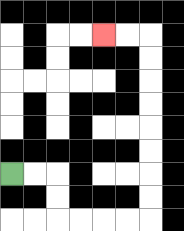{'start': '[0, 7]', 'end': '[4, 1]', 'path_directions': 'R,R,D,D,R,R,R,R,U,U,U,U,U,U,U,U,L,L', 'path_coordinates': '[[0, 7], [1, 7], [2, 7], [2, 8], [2, 9], [3, 9], [4, 9], [5, 9], [6, 9], [6, 8], [6, 7], [6, 6], [6, 5], [6, 4], [6, 3], [6, 2], [6, 1], [5, 1], [4, 1]]'}